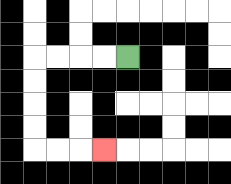{'start': '[5, 2]', 'end': '[4, 6]', 'path_directions': 'L,L,L,L,D,D,D,D,R,R,R', 'path_coordinates': '[[5, 2], [4, 2], [3, 2], [2, 2], [1, 2], [1, 3], [1, 4], [1, 5], [1, 6], [2, 6], [3, 6], [4, 6]]'}